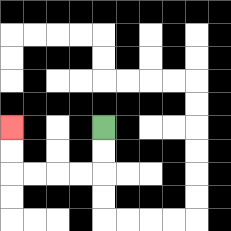{'start': '[4, 5]', 'end': '[0, 5]', 'path_directions': 'D,D,L,L,L,L,U,U', 'path_coordinates': '[[4, 5], [4, 6], [4, 7], [3, 7], [2, 7], [1, 7], [0, 7], [0, 6], [0, 5]]'}